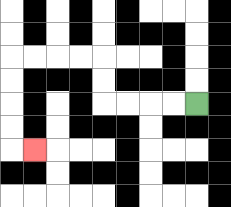{'start': '[8, 4]', 'end': '[1, 6]', 'path_directions': 'L,L,L,L,U,U,L,L,L,L,D,D,D,D,R', 'path_coordinates': '[[8, 4], [7, 4], [6, 4], [5, 4], [4, 4], [4, 3], [4, 2], [3, 2], [2, 2], [1, 2], [0, 2], [0, 3], [0, 4], [0, 5], [0, 6], [1, 6]]'}